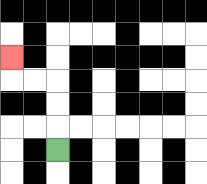{'start': '[2, 6]', 'end': '[0, 2]', 'path_directions': 'U,U,U,L,L,U', 'path_coordinates': '[[2, 6], [2, 5], [2, 4], [2, 3], [1, 3], [0, 3], [0, 2]]'}